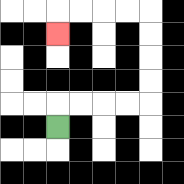{'start': '[2, 5]', 'end': '[2, 1]', 'path_directions': 'U,R,R,R,R,U,U,U,U,L,L,L,L,D', 'path_coordinates': '[[2, 5], [2, 4], [3, 4], [4, 4], [5, 4], [6, 4], [6, 3], [6, 2], [6, 1], [6, 0], [5, 0], [4, 0], [3, 0], [2, 0], [2, 1]]'}